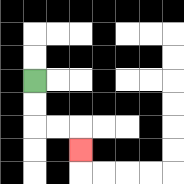{'start': '[1, 3]', 'end': '[3, 6]', 'path_directions': 'D,D,R,R,D', 'path_coordinates': '[[1, 3], [1, 4], [1, 5], [2, 5], [3, 5], [3, 6]]'}